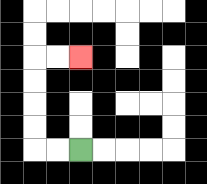{'start': '[3, 6]', 'end': '[3, 2]', 'path_directions': 'L,L,U,U,U,U,R,R', 'path_coordinates': '[[3, 6], [2, 6], [1, 6], [1, 5], [1, 4], [1, 3], [1, 2], [2, 2], [3, 2]]'}